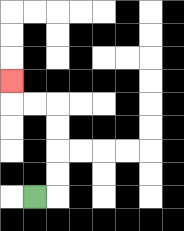{'start': '[1, 8]', 'end': '[0, 3]', 'path_directions': 'R,U,U,U,U,L,L,U', 'path_coordinates': '[[1, 8], [2, 8], [2, 7], [2, 6], [2, 5], [2, 4], [1, 4], [0, 4], [0, 3]]'}